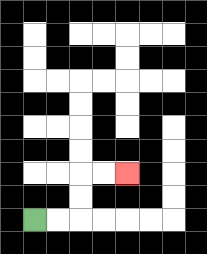{'start': '[1, 9]', 'end': '[5, 7]', 'path_directions': 'R,R,U,U,R,R', 'path_coordinates': '[[1, 9], [2, 9], [3, 9], [3, 8], [3, 7], [4, 7], [5, 7]]'}